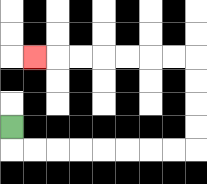{'start': '[0, 5]', 'end': '[1, 2]', 'path_directions': 'D,R,R,R,R,R,R,R,R,U,U,U,U,L,L,L,L,L,L,L', 'path_coordinates': '[[0, 5], [0, 6], [1, 6], [2, 6], [3, 6], [4, 6], [5, 6], [6, 6], [7, 6], [8, 6], [8, 5], [8, 4], [8, 3], [8, 2], [7, 2], [6, 2], [5, 2], [4, 2], [3, 2], [2, 2], [1, 2]]'}